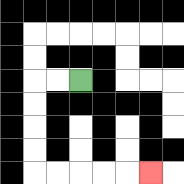{'start': '[3, 3]', 'end': '[6, 7]', 'path_directions': 'L,L,D,D,D,D,R,R,R,R,R', 'path_coordinates': '[[3, 3], [2, 3], [1, 3], [1, 4], [1, 5], [1, 6], [1, 7], [2, 7], [3, 7], [4, 7], [5, 7], [6, 7]]'}